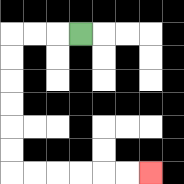{'start': '[3, 1]', 'end': '[6, 7]', 'path_directions': 'L,L,L,D,D,D,D,D,D,R,R,R,R,R,R', 'path_coordinates': '[[3, 1], [2, 1], [1, 1], [0, 1], [0, 2], [0, 3], [0, 4], [0, 5], [0, 6], [0, 7], [1, 7], [2, 7], [3, 7], [4, 7], [5, 7], [6, 7]]'}